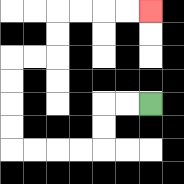{'start': '[6, 4]', 'end': '[6, 0]', 'path_directions': 'L,L,D,D,L,L,L,L,U,U,U,U,R,R,U,U,R,R,R,R', 'path_coordinates': '[[6, 4], [5, 4], [4, 4], [4, 5], [4, 6], [3, 6], [2, 6], [1, 6], [0, 6], [0, 5], [0, 4], [0, 3], [0, 2], [1, 2], [2, 2], [2, 1], [2, 0], [3, 0], [4, 0], [5, 0], [6, 0]]'}